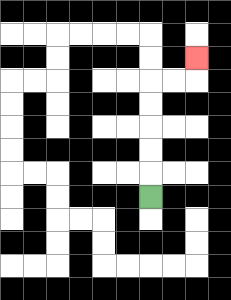{'start': '[6, 8]', 'end': '[8, 2]', 'path_directions': 'U,U,U,U,U,R,R,U', 'path_coordinates': '[[6, 8], [6, 7], [6, 6], [6, 5], [6, 4], [6, 3], [7, 3], [8, 3], [8, 2]]'}